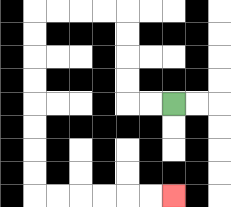{'start': '[7, 4]', 'end': '[7, 8]', 'path_directions': 'L,L,U,U,U,U,L,L,L,L,D,D,D,D,D,D,D,D,R,R,R,R,R,R', 'path_coordinates': '[[7, 4], [6, 4], [5, 4], [5, 3], [5, 2], [5, 1], [5, 0], [4, 0], [3, 0], [2, 0], [1, 0], [1, 1], [1, 2], [1, 3], [1, 4], [1, 5], [1, 6], [1, 7], [1, 8], [2, 8], [3, 8], [4, 8], [5, 8], [6, 8], [7, 8]]'}